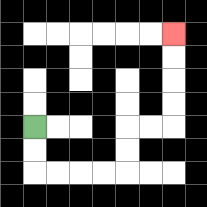{'start': '[1, 5]', 'end': '[7, 1]', 'path_directions': 'D,D,R,R,R,R,U,U,R,R,U,U,U,U', 'path_coordinates': '[[1, 5], [1, 6], [1, 7], [2, 7], [3, 7], [4, 7], [5, 7], [5, 6], [5, 5], [6, 5], [7, 5], [7, 4], [7, 3], [7, 2], [7, 1]]'}